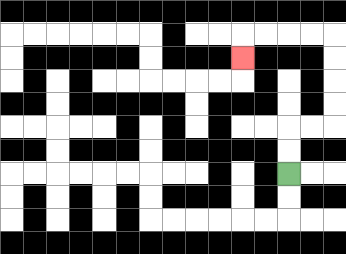{'start': '[12, 7]', 'end': '[10, 2]', 'path_directions': 'U,U,R,R,U,U,U,U,L,L,L,L,D', 'path_coordinates': '[[12, 7], [12, 6], [12, 5], [13, 5], [14, 5], [14, 4], [14, 3], [14, 2], [14, 1], [13, 1], [12, 1], [11, 1], [10, 1], [10, 2]]'}